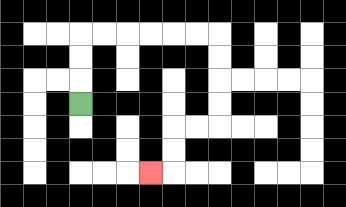{'start': '[3, 4]', 'end': '[6, 7]', 'path_directions': 'U,U,U,R,R,R,R,R,R,D,D,D,D,L,L,D,D,L', 'path_coordinates': '[[3, 4], [3, 3], [3, 2], [3, 1], [4, 1], [5, 1], [6, 1], [7, 1], [8, 1], [9, 1], [9, 2], [9, 3], [9, 4], [9, 5], [8, 5], [7, 5], [7, 6], [7, 7], [6, 7]]'}